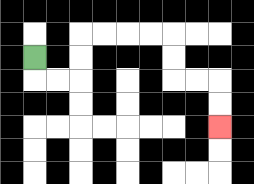{'start': '[1, 2]', 'end': '[9, 5]', 'path_directions': 'D,R,R,U,U,R,R,R,R,D,D,R,R,D,D', 'path_coordinates': '[[1, 2], [1, 3], [2, 3], [3, 3], [3, 2], [3, 1], [4, 1], [5, 1], [6, 1], [7, 1], [7, 2], [7, 3], [8, 3], [9, 3], [9, 4], [9, 5]]'}